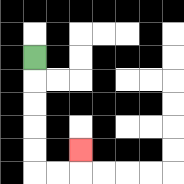{'start': '[1, 2]', 'end': '[3, 6]', 'path_directions': 'D,D,D,D,D,R,R,U', 'path_coordinates': '[[1, 2], [1, 3], [1, 4], [1, 5], [1, 6], [1, 7], [2, 7], [3, 7], [3, 6]]'}